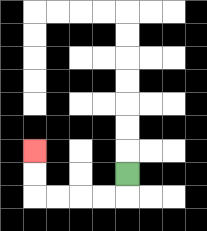{'start': '[5, 7]', 'end': '[1, 6]', 'path_directions': 'D,L,L,L,L,U,U', 'path_coordinates': '[[5, 7], [5, 8], [4, 8], [3, 8], [2, 8], [1, 8], [1, 7], [1, 6]]'}